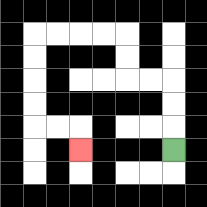{'start': '[7, 6]', 'end': '[3, 6]', 'path_directions': 'U,U,U,L,L,U,U,L,L,L,L,D,D,D,D,R,R,D', 'path_coordinates': '[[7, 6], [7, 5], [7, 4], [7, 3], [6, 3], [5, 3], [5, 2], [5, 1], [4, 1], [3, 1], [2, 1], [1, 1], [1, 2], [1, 3], [1, 4], [1, 5], [2, 5], [3, 5], [3, 6]]'}